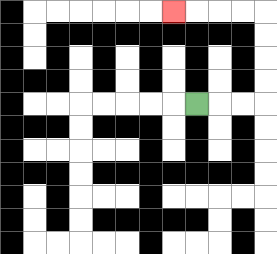{'start': '[8, 4]', 'end': '[7, 0]', 'path_directions': 'R,R,R,U,U,U,U,L,L,L,L', 'path_coordinates': '[[8, 4], [9, 4], [10, 4], [11, 4], [11, 3], [11, 2], [11, 1], [11, 0], [10, 0], [9, 0], [8, 0], [7, 0]]'}